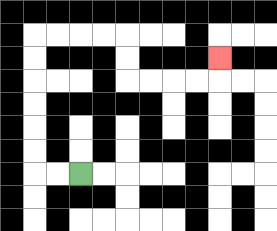{'start': '[3, 7]', 'end': '[9, 2]', 'path_directions': 'L,L,U,U,U,U,U,U,R,R,R,R,D,D,R,R,R,R,U', 'path_coordinates': '[[3, 7], [2, 7], [1, 7], [1, 6], [1, 5], [1, 4], [1, 3], [1, 2], [1, 1], [2, 1], [3, 1], [4, 1], [5, 1], [5, 2], [5, 3], [6, 3], [7, 3], [8, 3], [9, 3], [9, 2]]'}